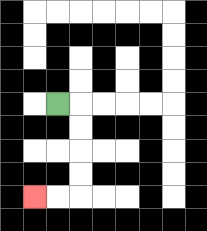{'start': '[2, 4]', 'end': '[1, 8]', 'path_directions': 'R,D,D,D,D,L,L', 'path_coordinates': '[[2, 4], [3, 4], [3, 5], [3, 6], [3, 7], [3, 8], [2, 8], [1, 8]]'}